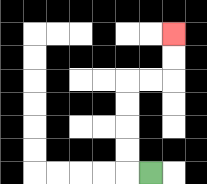{'start': '[6, 7]', 'end': '[7, 1]', 'path_directions': 'L,U,U,U,U,R,R,U,U', 'path_coordinates': '[[6, 7], [5, 7], [5, 6], [5, 5], [5, 4], [5, 3], [6, 3], [7, 3], [7, 2], [7, 1]]'}